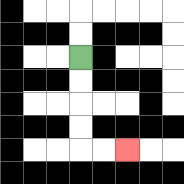{'start': '[3, 2]', 'end': '[5, 6]', 'path_directions': 'D,D,D,D,R,R', 'path_coordinates': '[[3, 2], [3, 3], [3, 4], [3, 5], [3, 6], [4, 6], [5, 6]]'}